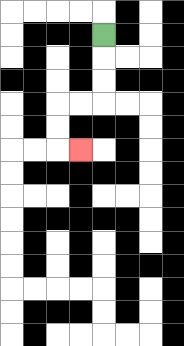{'start': '[4, 1]', 'end': '[3, 6]', 'path_directions': 'D,D,D,L,L,D,D,R', 'path_coordinates': '[[4, 1], [4, 2], [4, 3], [4, 4], [3, 4], [2, 4], [2, 5], [2, 6], [3, 6]]'}